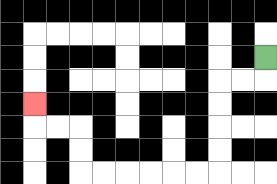{'start': '[11, 2]', 'end': '[1, 4]', 'path_directions': 'D,L,L,D,D,D,D,L,L,L,L,L,L,U,U,L,L,U', 'path_coordinates': '[[11, 2], [11, 3], [10, 3], [9, 3], [9, 4], [9, 5], [9, 6], [9, 7], [8, 7], [7, 7], [6, 7], [5, 7], [4, 7], [3, 7], [3, 6], [3, 5], [2, 5], [1, 5], [1, 4]]'}